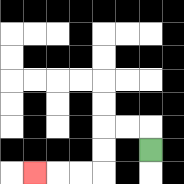{'start': '[6, 6]', 'end': '[1, 7]', 'path_directions': 'U,L,L,D,D,L,L,L', 'path_coordinates': '[[6, 6], [6, 5], [5, 5], [4, 5], [4, 6], [4, 7], [3, 7], [2, 7], [1, 7]]'}